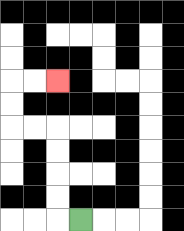{'start': '[3, 9]', 'end': '[2, 3]', 'path_directions': 'L,U,U,U,U,L,L,U,U,R,R', 'path_coordinates': '[[3, 9], [2, 9], [2, 8], [2, 7], [2, 6], [2, 5], [1, 5], [0, 5], [0, 4], [0, 3], [1, 3], [2, 3]]'}